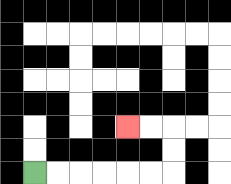{'start': '[1, 7]', 'end': '[5, 5]', 'path_directions': 'R,R,R,R,R,R,U,U,L,L', 'path_coordinates': '[[1, 7], [2, 7], [3, 7], [4, 7], [5, 7], [6, 7], [7, 7], [7, 6], [7, 5], [6, 5], [5, 5]]'}